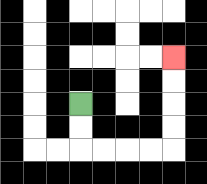{'start': '[3, 4]', 'end': '[7, 2]', 'path_directions': 'D,D,R,R,R,R,U,U,U,U', 'path_coordinates': '[[3, 4], [3, 5], [3, 6], [4, 6], [5, 6], [6, 6], [7, 6], [7, 5], [7, 4], [7, 3], [7, 2]]'}